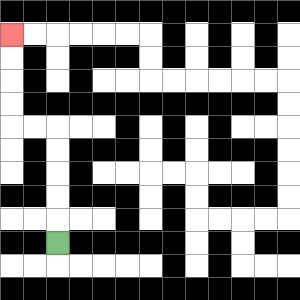{'start': '[2, 10]', 'end': '[0, 1]', 'path_directions': 'U,U,U,U,U,L,L,U,U,U,U', 'path_coordinates': '[[2, 10], [2, 9], [2, 8], [2, 7], [2, 6], [2, 5], [1, 5], [0, 5], [0, 4], [0, 3], [0, 2], [0, 1]]'}